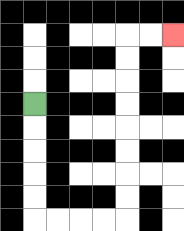{'start': '[1, 4]', 'end': '[7, 1]', 'path_directions': 'D,D,D,D,D,R,R,R,R,U,U,U,U,U,U,U,U,R,R', 'path_coordinates': '[[1, 4], [1, 5], [1, 6], [1, 7], [1, 8], [1, 9], [2, 9], [3, 9], [4, 9], [5, 9], [5, 8], [5, 7], [5, 6], [5, 5], [5, 4], [5, 3], [5, 2], [5, 1], [6, 1], [7, 1]]'}